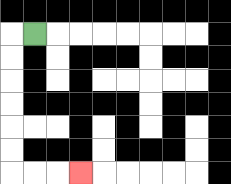{'start': '[1, 1]', 'end': '[3, 7]', 'path_directions': 'L,D,D,D,D,D,D,R,R,R', 'path_coordinates': '[[1, 1], [0, 1], [0, 2], [0, 3], [0, 4], [0, 5], [0, 6], [0, 7], [1, 7], [2, 7], [3, 7]]'}